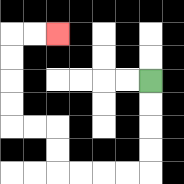{'start': '[6, 3]', 'end': '[2, 1]', 'path_directions': 'D,D,D,D,L,L,L,L,U,U,L,L,U,U,U,U,R,R', 'path_coordinates': '[[6, 3], [6, 4], [6, 5], [6, 6], [6, 7], [5, 7], [4, 7], [3, 7], [2, 7], [2, 6], [2, 5], [1, 5], [0, 5], [0, 4], [0, 3], [0, 2], [0, 1], [1, 1], [2, 1]]'}